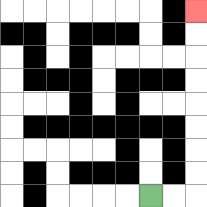{'start': '[6, 8]', 'end': '[8, 0]', 'path_directions': 'R,R,U,U,U,U,U,U,U,U', 'path_coordinates': '[[6, 8], [7, 8], [8, 8], [8, 7], [8, 6], [8, 5], [8, 4], [8, 3], [8, 2], [8, 1], [8, 0]]'}